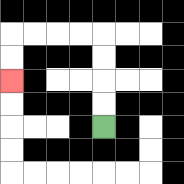{'start': '[4, 5]', 'end': '[0, 3]', 'path_directions': 'U,U,U,U,L,L,L,L,D,D', 'path_coordinates': '[[4, 5], [4, 4], [4, 3], [4, 2], [4, 1], [3, 1], [2, 1], [1, 1], [0, 1], [0, 2], [0, 3]]'}